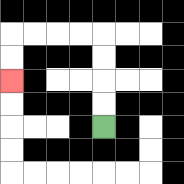{'start': '[4, 5]', 'end': '[0, 3]', 'path_directions': 'U,U,U,U,L,L,L,L,D,D', 'path_coordinates': '[[4, 5], [4, 4], [4, 3], [4, 2], [4, 1], [3, 1], [2, 1], [1, 1], [0, 1], [0, 2], [0, 3]]'}